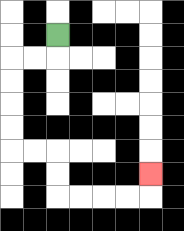{'start': '[2, 1]', 'end': '[6, 7]', 'path_directions': 'D,L,L,D,D,D,D,R,R,D,D,R,R,R,R,U', 'path_coordinates': '[[2, 1], [2, 2], [1, 2], [0, 2], [0, 3], [0, 4], [0, 5], [0, 6], [1, 6], [2, 6], [2, 7], [2, 8], [3, 8], [4, 8], [5, 8], [6, 8], [6, 7]]'}